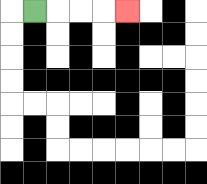{'start': '[1, 0]', 'end': '[5, 0]', 'path_directions': 'R,R,R,R', 'path_coordinates': '[[1, 0], [2, 0], [3, 0], [4, 0], [5, 0]]'}